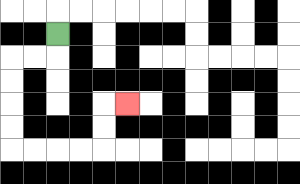{'start': '[2, 1]', 'end': '[5, 4]', 'path_directions': 'D,L,L,D,D,D,D,R,R,R,R,U,U,R', 'path_coordinates': '[[2, 1], [2, 2], [1, 2], [0, 2], [0, 3], [0, 4], [0, 5], [0, 6], [1, 6], [2, 6], [3, 6], [4, 6], [4, 5], [4, 4], [5, 4]]'}